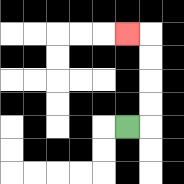{'start': '[5, 5]', 'end': '[5, 1]', 'path_directions': 'R,U,U,U,U,L', 'path_coordinates': '[[5, 5], [6, 5], [6, 4], [6, 3], [6, 2], [6, 1], [5, 1]]'}